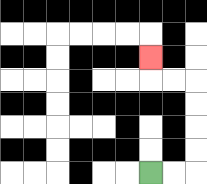{'start': '[6, 7]', 'end': '[6, 2]', 'path_directions': 'R,R,U,U,U,U,L,L,U', 'path_coordinates': '[[6, 7], [7, 7], [8, 7], [8, 6], [8, 5], [8, 4], [8, 3], [7, 3], [6, 3], [6, 2]]'}